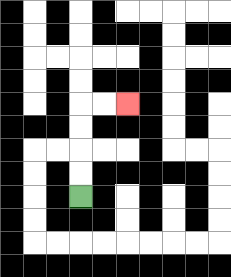{'start': '[3, 8]', 'end': '[5, 4]', 'path_directions': 'U,U,U,U,R,R', 'path_coordinates': '[[3, 8], [3, 7], [3, 6], [3, 5], [3, 4], [4, 4], [5, 4]]'}